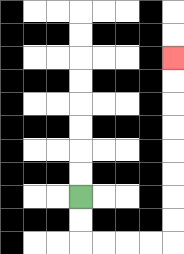{'start': '[3, 8]', 'end': '[7, 2]', 'path_directions': 'D,D,R,R,R,R,U,U,U,U,U,U,U,U', 'path_coordinates': '[[3, 8], [3, 9], [3, 10], [4, 10], [5, 10], [6, 10], [7, 10], [7, 9], [7, 8], [7, 7], [7, 6], [7, 5], [7, 4], [7, 3], [7, 2]]'}